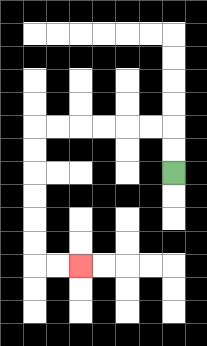{'start': '[7, 7]', 'end': '[3, 11]', 'path_directions': 'U,U,L,L,L,L,L,L,D,D,D,D,D,D,R,R', 'path_coordinates': '[[7, 7], [7, 6], [7, 5], [6, 5], [5, 5], [4, 5], [3, 5], [2, 5], [1, 5], [1, 6], [1, 7], [1, 8], [1, 9], [1, 10], [1, 11], [2, 11], [3, 11]]'}